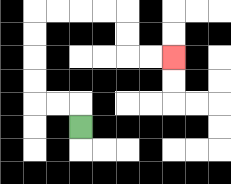{'start': '[3, 5]', 'end': '[7, 2]', 'path_directions': 'U,L,L,U,U,U,U,R,R,R,R,D,D,R,R', 'path_coordinates': '[[3, 5], [3, 4], [2, 4], [1, 4], [1, 3], [1, 2], [1, 1], [1, 0], [2, 0], [3, 0], [4, 0], [5, 0], [5, 1], [5, 2], [6, 2], [7, 2]]'}